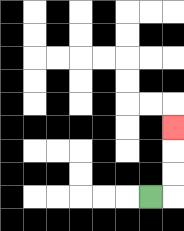{'start': '[6, 8]', 'end': '[7, 5]', 'path_directions': 'R,U,U,U', 'path_coordinates': '[[6, 8], [7, 8], [7, 7], [7, 6], [7, 5]]'}